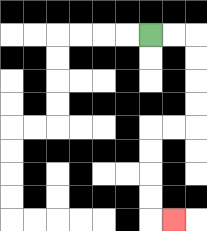{'start': '[6, 1]', 'end': '[7, 9]', 'path_directions': 'R,R,D,D,D,D,L,L,D,D,D,D,R', 'path_coordinates': '[[6, 1], [7, 1], [8, 1], [8, 2], [8, 3], [8, 4], [8, 5], [7, 5], [6, 5], [6, 6], [6, 7], [6, 8], [6, 9], [7, 9]]'}